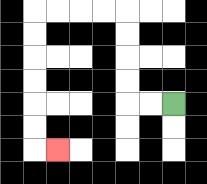{'start': '[7, 4]', 'end': '[2, 6]', 'path_directions': 'L,L,U,U,U,U,L,L,L,L,D,D,D,D,D,D,R', 'path_coordinates': '[[7, 4], [6, 4], [5, 4], [5, 3], [5, 2], [5, 1], [5, 0], [4, 0], [3, 0], [2, 0], [1, 0], [1, 1], [1, 2], [1, 3], [1, 4], [1, 5], [1, 6], [2, 6]]'}